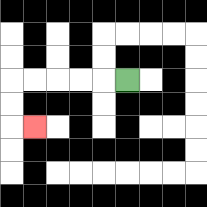{'start': '[5, 3]', 'end': '[1, 5]', 'path_directions': 'L,L,L,L,L,D,D,R', 'path_coordinates': '[[5, 3], [4, 3], [3, 3], [2, 3], [1, 3], [0, 3], [0, 4], [0, 5], [1, 5]]'}